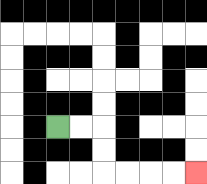{'start': '[2, 5]', 'end': '[8, 7]', 'path_directions': 'R,R,D,D,R,R,R,R', 'path_coordinates': '[[2, 5], [3, 5], [4, 5], [4, 6], [4, 7], [5, 7], [6, 7], [7, 7], [8, 7]]'}